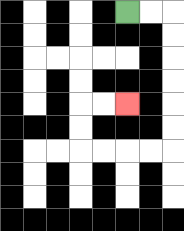{'start': '[5, 0]', 'end': '[5, 4]', 'path_directions': 'R,R,D,D,D,D,D,D,L,L,L,L,U,U,R,R', 'path_coordinates': '[[5, 0], [6, 0], [7, 0], [7, 1], [7, 2], [7, 3], [7, 4], [7, 5], [7, 6], [6, 6], [5, 6], [4, 6], [3, 6], [3, 5], [3, 4], [4, 4], [5, 4]]'}